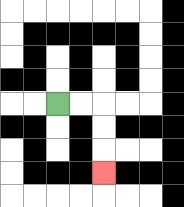{'start': '[2, 4]', 'end': '[4, 7]', 'path_directions': 'R,R,D,D,D', 'path_coordinates': '[[2, 4], [3, 4], [4, 4], [4, 5], [4, 6], [4, 7]]'}